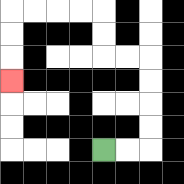{'start': '[4, 6]', 'end': '[0, 3]', 'path_directions': 'R,R,U,U,U,U,L,L,U,U,L,L,L,L,D,D,D', 'path_coordinates': '[[4, 6], [5, 6], [6, 6], [6, 5], [6, 4], [6, 3], [6, 2], [5, 2], [4, 2], [4, 1], [4, 0], [3, 0], [2, 0], [1, 0], [0, 0], [0, 1], [0, 2], [0, 3]]'}